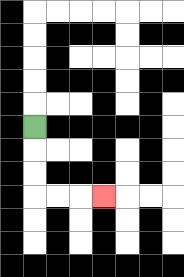{'start': '[1, 5]', 'end': '[4, 8]', 'path_directions': 'D,D,D,R,R,R', 'path_coordinates': '[[1, 5], [1, 6], [1, 7], [1, 8], [2, 8], [3, 8], [4, 8]]'}